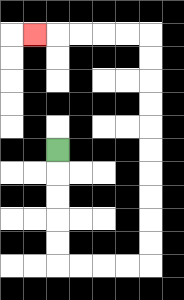{'start': '[2, 6]', 'end': '[1, 1]', 'path_directions': 'D,D,D,D,D,R,R,R,R,U,U,U,U,U,U,U,U,U,U,L,L,L,L,L', 'path_coordinates': '[[2, 6], [2, 7], [2, 8], [2, 9], [2, 10], [2, 11], [3, 11], [4, 11], [5, 11], [6, 11], [6, 10], [6, 9], [6, 8], [6, 7], [6, 6], [6, 5], [6, 4], [6, 3], [6, 2], [6, 1], [5, 1], [4, 1], [3, 1], [2, 1], [1, 1]]'}